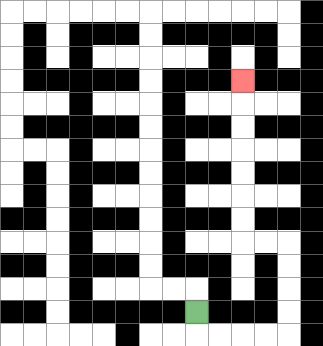{'start': '[8, 13]', 'end': '[10, 3]', 'path_directions': 'D,R,R,R,R,U,U,U,U,L,L,U,U,U,U,U,U,U', 'path_coordinates': '[[8, 13], [8, 14], [9, 14], [10, 14], [11, 14], [12, 14], [12, 13], [12, 12], [12, 11], [12, 10], [11, 10], [10, 10], [10, 9], [10, 8], [10, 7], [10, 6], [10, 5], [10, 4], [10, 3]]'}